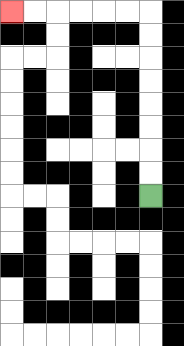{'start': '[6, 8]', 'end': '[0, 0]', 'path_directions': 'U,U,U,U,U,U,U,U,L,L,L,L,L,L', 'path_coordinates': '[[6, 8], [6, 7], [6, 6], [6, 5], [6, 4], [6, 3], [6, 2], [6, 1], [6, 0], [5, 0], [4, 0], [3, 0], [2, 0], [1, 0], [0, 0]]'}